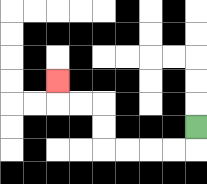{'start': '[8, 5]', 'end': '[2, 3]', 'path_directions': 'D,L,L,L,L,U,U,L,L,U', 'path_coordinates': '[[8, 5], [8, 6], [7, 6], [6, 6], [5, 6], [4, 6], [4, 5], [4, 4], [3, 4], [2, 4], [2, 3]]'}